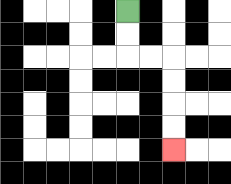{'start': '[5, 0]', 'end': '[7, 6]', 'path_directions': 'D,D,R,R,D,D,D,D', 'path_coordinates': '[[5, 0], [5, 1], [5, 2], [6, 2], [7, 2], [7, 3], [7, 4], [7, 5], [7, 6]]'}